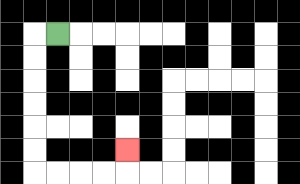{'start': '[2, 1]', 'end': '[5, 6]', 'path_directions': 'L,D,D,D,D,D,D,R,R,R,R,U', 'path_coordinates': '[[2, 1], [1, 1], [1, 2], [1, 3], [1, 4], [1, 5], [1, 6], [1, 7], [2, 7], [3, 7], [4, 7], [5, 7], [5, 6]]'}